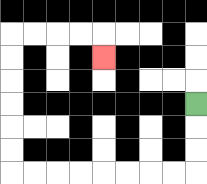{'start': '[8, 4]', 'end': '[4, 2]', 'path_directions': 'D,D,D,L,L,L,L,L,L,L,L,U,U,U,U,U,U,R,R,R,R,D', 'path_coordinates': '[[8, 4], [8, 5], [8, 6], [8, 7], [7, 7], [6, 7], [5, 7], [4, 7], [3, 7], [2, 7], [1, 7], [0, 7], [0, 6], [0, 5], [0, 4], [0, 3], [0, 2], [0, 1], [1, 1], [2, 1], [3, 1], [4, 1], [4, 2]]'}